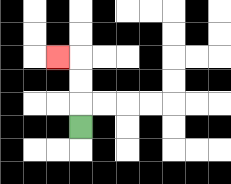{'start': '[3, 5]', 'end': '[2, 2]', 'path_directions': 'U,U,U,L', 'path_coordinates': '[[3, 5], [3, 4], [3, 3], [3, 2], [2, 2]]'}